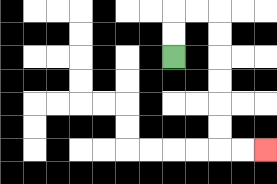{'start': '[7, 2]', 'end': '[11, 6]', 'path_directions': 'U,U,R,R,D,D,D,D,D,D,R,R', 'path_coordinates': '[[7, 2], [7, 1], [7, 0], [8, 0], [9, 0], [9, 1], [9, 2], [9, 3], [9, 4], [9, 5], [9, 6], [10, 6], [11, 6]]'}